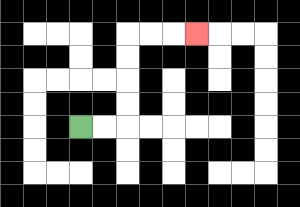{'start': '[3, 5]', 'end': '[8, 1]', 'path_directions': 'R,R,U,U,U,U,R,R,R', 'path_coordinates': '[[3, 5], [4, 5], [5, 5], [5, 4], [5, 3], [5, 2], [5, 1], [6, 1], [7, 1], [8, 1]]'}